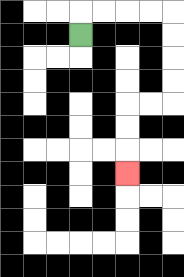{'start': '[3, 1]', 'end': '[5, 7]', 'path_directions': 'U,R,R,R,R,D,D,D,D,L,L,D,D,D', 'path_coordinates': '[[3, 1], [3, 0], [4, 0], [5, 0], [6, 0], [7, 0], [7, 1], [7, 2], [7, 3], [7, 4], [6, 4], [5, 4], [5, 5], [5, 6], [5, 7]]'}